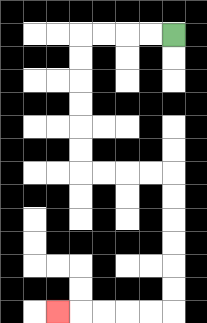{'start': '[7, 1]', 'end': '[2, 13]', 'path_directions': 'L,L,L,L,D,D,D,D,D,D,R,R,R,R,D,D,D,D,D,D,L,L,L,L,L', 'path_coordinates': '[[7, 1], [6, 1], [5, 1], [4, 1], [3, 1], [3, 2], [3, 3], [3, 4], [3, 5], [3, 6], [3, 7], [4, 7], [5, 7], [6, 7], [7, 7], [7, 8], [7, 9], [7, 10], [7, 11], [7, 12], [7, 13], [6, 13], [5, 13], [4, 13], [3, 13], [2, 13]]'}